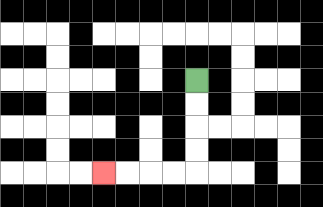{'start': '[8, 3]', 'end': '[4, 7]', 'path_directions': 'D,D,D,D,L,L,L,L', 'path_coordinates': '[[8, 3], [8, 4], [8, 5], [8, 6], [8, 7], [7, 7], [6, 7], [5, 7], [4, 7]]'}